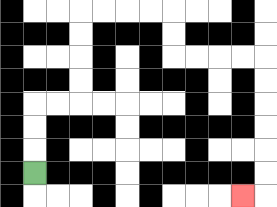{'start': '[1, 7]', 'end': '[10, 8]', 'path_directions': 'U,U,U,R,R,U,U,U,U,R,R,R,R,D,D,R,R,R,R,D,D,D,D,D,D,L', 'path_coordinates': '[[1, 7], [1, 6], [1, 5], [1, 4], [2, 4], [3, 4], [3, 3], [3, 2], [3, 1], [3, 0], [4, 0], [5, 0], [6, 0], [7, 0], [7, 1], [7, 2], [8, 2], [9, 2], [10, 2], [11, 2], [11, 3], [11, 4], [11, 5], [11, 6], [11, 7], [11, 8], [10, 8]]'}